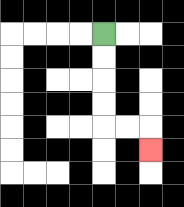{'start': '[4, 1]', 'end': '[6, 6]', 'path_directions': 'D,D,D,D,R,R,D', 'path_coordinates': '[[4, 1], [4, 2], [4, 3], [4, 4], [4, 5], [5, 5], [6, 5], [6, 6]]'}